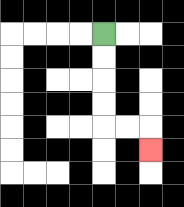{'start': '[4, 1]', 'end': '[6, 6]', 'path_directions': 'D,D,D,D,R,R,D', 'path_coordinates': '[[4, 1], [4, 2], [4, 3], [4, 4], [4, 5], [5, 5], [6, 5], [6, 6]]'}